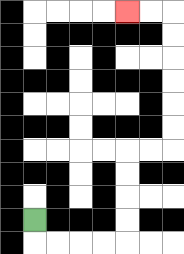{'start': '[1, 9]', 'end': '[5, 0]', 'path_directions': 'D,R,R,R,R,U,U,U,U,R,R,U,U,U,U,U,U,L,L', 'path_coordinates': '[[1, 9], [1, 10], [2, 10], [3, 10], [4, 10], [5, 10], [5, 9], [5, 8], [5, 7], [5, 6], [6, 6], [7, 6], [7, 5], [7, 4], [7, 3], [7, 2], [7, 1], [7, 0], [6, 0], [5, 0]]'}